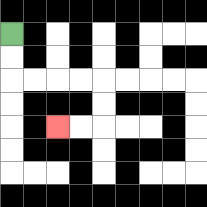{'start': '[0, 1]', 'end': '[2, 5]', 'path_directions': 'D,D,R,R,R,R,D,D,L,L', 'path_coordinates': '[[0, 1], [0, 2], [0, 3], [1, 3], [2, 3], [3, 3], [4, 3], [4, 4], [4, 5], [3, 5], [2, 5]]'}